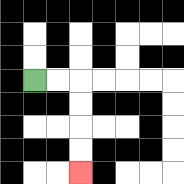{'start': '[1, 3]', 'end': '[3, 7]', 'path_directions': 'R,R,D,D,D,D', 'path_coordinates': '[[1, 3], [2, 3], [3, 3], [3, 4], [3, 5], [3, 6], [3, 7]]'}